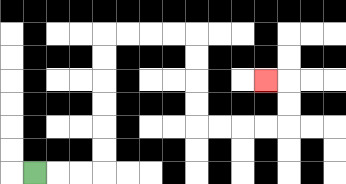{'start': '[1, 7]', 'end': '[11, 3]', 'path_directions': 'R,R,R,U,U,U,U,U,U,R,R,R,R,D,D,D,D,R,R,R,R,U,U,L', 'path_coordinates': '[[1, 7], [2, 7], [3, 7], [4, 7], [4, 6], [4, 5], [4, 4], [4, 3], [4, 2], [4, 1], [5, 1], [6, 1], [7, 1], [8, 1], [8, 2], [8, 3], [8, 4], [8, 5], [9, 5], [10, 5], [11, 5], [12, 5], [12, 4], [12, 3], [11, 3]]'}